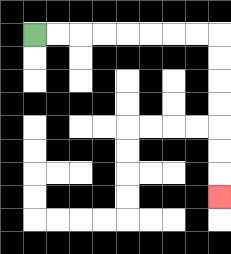{'start': '[1, 1]', 'end': '[9, 8]', 'path_directions': 'R,R,R,R,R,R,R,R,D,D,D,D,D,D,D', 'path_coordinates': '[[1, 1], [2, 1], [3, 1], [4, 1], [5, 1], [6, 1], [7, 1], [8, 1], [9, 1], [9, 2], [9, 3], [9, 4], [9, 5], [9, 6], [9, 7], [9, 8]]'}